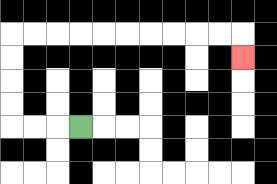{'start': '[3, 5]', 'end': '[10, 2]', 'path_directions': 'L,L,L,U,U,U,U,R,R,R,R,R,R,R,R,R,R,D', 'path_coordinates': '[[3, 5], [2, 5], [1, 5], [0, 5], [0, 4], [0, 3], [0, 2], [0, 1], [1, 1], [2, 1], [3, 1], [4, 1], [5, 1], [6, 1], [7, 1], [8, 1], [9, 1], [10, 1], [10, 2]]'}